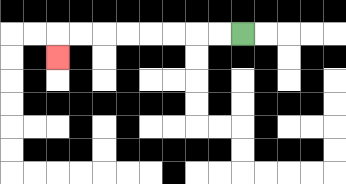{'start': '[10, 1]', 'end': '[2, 2]', 'path_directions': 'L,L,L,L,L,L,L,L,D', 'path_coordinates': '[[10, 1], [9, 1], [8, 1], [7, 1], [6, 1], [5, 1], [4, 1], [3, 1], [2, 1], [2, 2]]'}